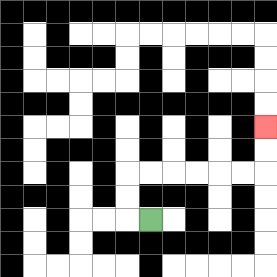{'start': '[6, 9]', 'end': '[11, 5]', 'path_directions': 'L,U,U,R,R,R,R,R,R,U,U', 'path_coordinates': '[[6, 9], [5, 9], [5, 8], [5, 7], [6, 7], [7, 7], [8, 7], [9, 7], [10, 7], [11, 7], [11, 6], [11, 5]]'}